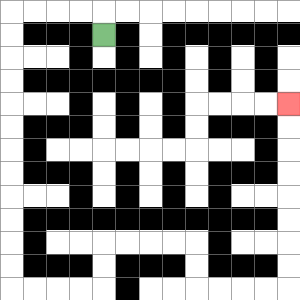{'start': '[4, 1]', 'end': '[12, 4]', 'path_directions': 'U,L,L,L,L,D,D,D,D,D,D,D,D,D,D,D,D,R,R,R,R,U,U,R,R,R,R,D,D,R,R,R,R,U,U,U,U,U,U,U,U', 'path_coordinates': '[[4, 1], [4, 0], [3, 0], [2, 0], [1, 0], [0, 0], [0, 1], [0, 2], [0, 3], [0, 4], [0, 5], [0, 6], [0, 7], [0, 8], [0, 9], [0, 10], [0, 11], [0, 12], [1, 12], [2, 12], [3, 12], [4, 12], [4, 11], [4, 10], [5, 10], [6, 10], [7, 10], [8, 10], [8, 11], [8, 12], [9, 12], [10, 12], [11, 12], [12, 12], [12, 11], [12, 10], [12, 9], [12, 8], [12, 7], [12, 6], [12, 5], [12, 4]]'}